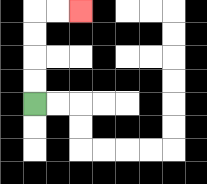{'start': '[1, 4]', 'end': '[3, 0]', 'path_directions': 'U,U,U,U,R,R', 'path_coordinates': '[[1, 4], [1, 3], [1, 2], [1, 1], [1, 0], [2, 0], [3, 0]]'}